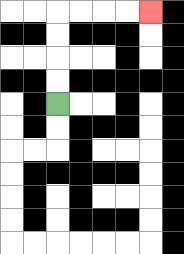{'start': '[2, 4]', 'end': '[6, 0]', 'path_directions': 'U,U,U,U,R,R,R,R', 'path_coordinates': '[[2, 4], [2, 3], [2, 2], [2, 1], [2, 0], [3, 0], [4, 0], [5, 0], [6, 0]]'}